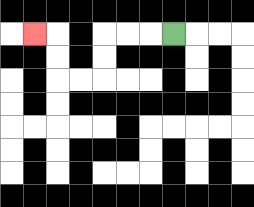{'start': '[7, 1]', 'end': '[1, 1]', 'path_directions': 'L,L,L,D,D,L,L,U,U,L', 'path_coordinates': '[[7, 1], [6, 1], [5, 1], [4, 1], [4, 2], [4, 3], [3, 3], [2, 3], [2, 2], [2, 1], [1, 1]]'}